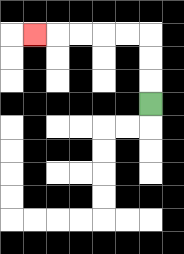{'start': '[6, 4]', 'end': '[1, 1]', 'path_directions': 'U,U,U,L,L,L,L,L', 'path_coordinates': '[[6, 4], [6, 3], [6, 2], [6, 1], [5, 1], [4, 1], [3, 1], [2, 1], [1, 1]]'}